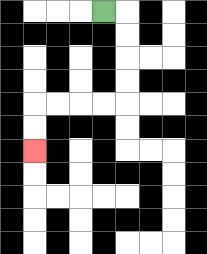{'start': '[4, 0]', 'end': '[1, 6]', 'path_directions': 'R,D,D,D,D,L,L,L,L,D,D', 'path_coordinates': '[[4, 0], [5, 0], [5, 1], [5, 2], [5, 3], [5, 4], [4, 4], [3, 4], [2, 4], [1, 4], [1, 5], [1, 6]]'}